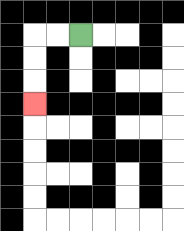{'start': '[3, 1]', 'end': '[1, 4]', 'path_directions': 'L,L,D,D,D', 'path_coordinates': '[[3, 1], [2, 1], [1, 1], [1, 2], [1, 3], [1, 4]]'}